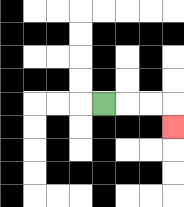{'start': '[4, 4]', 'end': '[7, 5]', 'path_directions': 'R,R,R,D', 'path_coordinates': '[[4, 4], [5, 4], [6, 4], [7, 4], [7, 5]]'}